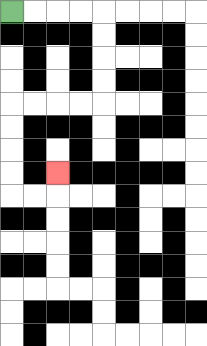{'start': '[0, 0]', 'end': '[2, 7]', 'path_directions': 'R,R,R,R,D,D,D,D,L,L,L,L,D,D,D,D,R,R,U', 'path_coordinates': '[[0, 0], [1, 0], [2, 0], [3, 0], [4, 0], [4, 1], [4, 2], [4, 3], [4, 4], [3, 4], [2, 4], [1, 4], [0, 4], [0, 5], [0, 6], [0, 7], [0, 8], [1, 8], [2, 8], [2, 7]]'}